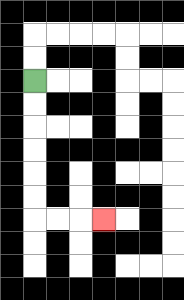{'start': '[1, 3]', 'end': '[4, 9]', 'path_directions': 'D,D,D,D,D,D,R,R,R', 'path_coordinates': '[[1, 3], [1, 4], [1, 5], [1, 6], [1, 7], [1, 8], [1, 9], [2, 9], [3, 9], [4, 9]]'}